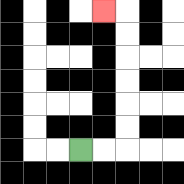{'start': '[3, 6]', 'end': '[4, 0]', 'path_directions': 'R,R,U,U,U,U,U,U,L', 'path_coordinates': '[[3, 6], [4, 6], [5, 6], [5, 5], [5, 4], [5, 3], [5, 2], [5, 1], [5, 0], [4, 0]]'}